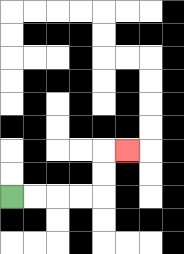{'start': '[0, 8]', 'end': '[5, 6]', 'path_directions': 'R,R,R,R,U,U,R', 'path_coordinates': '[[0, 8], [1, 8], [2, 8], [3, 8], [4, 8], [4, 7], [4, 6], [5, 6]]'}